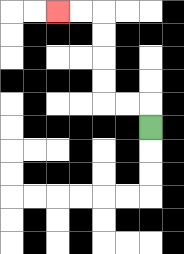{'start': '[6, 5]', 'end': '[2, 0]', 'path_directions': 'U,L,L,U,U,U,U,L,L', 'path_coordinates': '[[6, 5], [6, 4], [5, 4], [4, 4], [4, 3], [4, 2], [4, 1], [4, 0], [3, 0], [2, 0]]'}